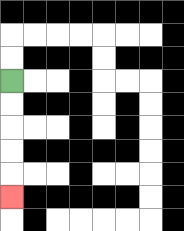{'start': '[0, 3]', 'end': '[0, 8]', 'path_directions': 'D,D,D,D,D', 'path_coordinates': '[[0, 3], [0, 4], [0, 5], [0, 6], [0, 7], [0, 8]]'}